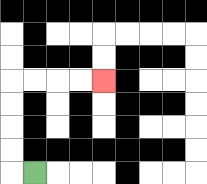{'start': '[1, 7]', 'end': '[4, 3]', 'path_directions': 'L,U,U,U,U,R,R,R,R', 'path_coordinates': '[[1, 7], [0, 7], [0, 6], [0, 5], [0, 4], [0, 3], [1, 3], [2, 3], [3, 3], [4, 3]]'}